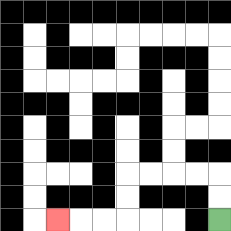{'start': '[9, 9]', 'end': '[2, 9]', 'path_directions': 'U,U,L,L,L,L,D,D,L,L,L', 'path_coordinates': '[[9, 9], [9, 8], [9, 7], [8, 7], [7, 7], [6, 7], [5, 7], [5, 8], [5, 9], [4, 9], [3, 9], [2, 9]]'}